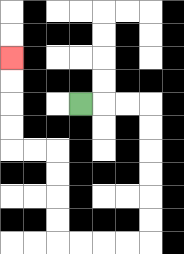{'start': '[3, 4]', 'end': '[0, 2]', 'path_directions': 'R,R,R,D,D,D,D,D,D,L,L,L,L,U,U,U,U,L,L,U,U,U,U', 'path_coordinates': '[[3, 4], [4, 4], [5, 4], [6, 4], [6, 5], [6, 6], [6, 7], [6, 8], [6, 9], [6, 10], [5, 10], [4, 10], [3, 10], [2, 10], [2, 9], [2, 8], [2, 7], [2, 6], [1, 6], [0, 6], [0, 5], [0, 4], [0, 3], [0, 2]]'}